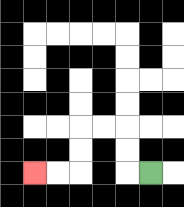{'start': '[6, 7]', 'end': '[1, 7]', 'path_directions': 'L,U,U,L,L,D,D,L,L', 'path_coordinates': '[[6, 7], [5, 7], [5, 6], [5, 5], [4, 5], [3, 5], [3, 6], [3, 7], [2, 7], [1, 7]]'}